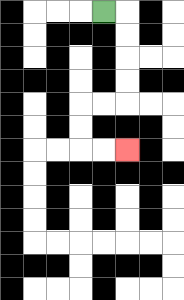{'start': '[4, 0]', 'end': '[5, 6]', 'path_directions': 'R,D,D,D,D,L,L,D,D,R,R', 'path_coordinates': '[[4, 0], [5, 0], [5, 1], [5, 2], [5, 3], [5, 4], [4, 4], [3, 4], [3, 5], [3, 6], [4, 6], [5, 6]]'}